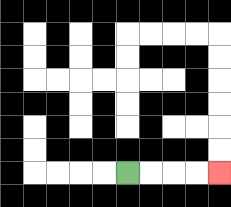{'start': '[5, 7]', 'end': '[9, 7]', 'path_directions': 'R,R,R,R', 'path_coordinates': '[[5, 7], [6, 7], [7, 7], [8, 7], [9, 7]]'}